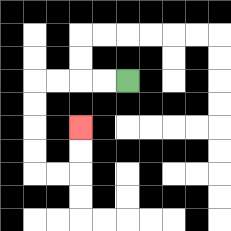{'start': '[5, 3]', 'end': '[3, 5]', 'path_directions': 'L,L,L,L,D,D,D,D,R,R,U,U', 'path_coordinates': '[[5, 3], [4, 3], [3, 3], [2, 3], [1, 3], [1, 4], [1, 5], [1, 6], [1, 7], [2, 7], [3, 7], [3, 6], [3, 5]]'}